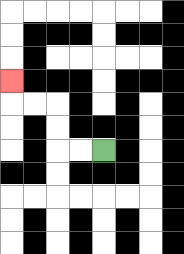{'start': '[4, 6]', 'end': '[0, 3]', 'path_directions': 'L,L,U,U,L,L,U', 'path_coordinates': '[[4, 6], [3, 6], [2, 6], [2, 5], [2, 4], [1, 4], [0, 4], [0, 3]]'}